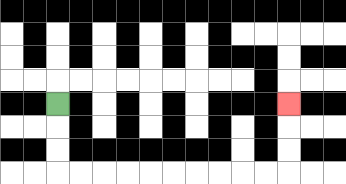{'start': '[2, 4]', 'end': '[12, 4]', 'path_directions': 'D,D,D,R,R,R,R,R,R,R,R,R,R,U,U,U', 'path_coordinates': '[[2, 4], [2, 5], [2, 6], [2, 7], [3, 7], [4, 7], [5, 7], [6, 7], [7, 7], [8, 7], [9, 7], [10, 7], [11, 7], [12, 7], [12, 6], [12, 5], [12, 4]]'}